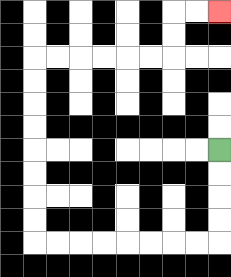{'start': '[9, 6]', 'end': '[9, 0]', 'path_directions': 'D,D,D,D,L,L,L,L,L,L,L,L,U,U,U,U,U,U,U,U,R,R,R,R,R,R,U,U,R,R', 'path_coordinates': '[[9, 6], [9, 7], [9, 8], [9, 9], [9, 10], [8, 10], [7, 10], [6, 10], [5, 10], [4, 10], [3, 10], [2, 10], [1, 10], [1, 9], [1, 8], [1, 7], [1, 6], [1, 5], [1, 4], [1, 3], [1, 2], [2, 2], [3, 2], [4, 2], [5, 2], [6, 2], [7, 2], [7, 1], [7, 0], [8, 0], [9, 0]]'}